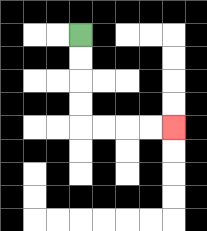{'start': '[3, 1]', 'end': '[7, 5]', 'path_directions': 'D,D,D,D,R,R,R,R', 'path_coordinates': '[[3, 1], [3, 2], [3, 3], [3, 4], [3, 5], [4, 5], [5, 5], [6, 5], [7, 5]]'}